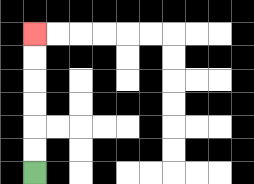{'start': '[1, 7]', 'end': '[1, 1]', 'path_directions': 'U,U,U,U,U,U', 'path_coordinates': '[[1, 7], [1, 6], [1, 5], [1, 4], [1, 3], [1, 2], [1, 1]]'}